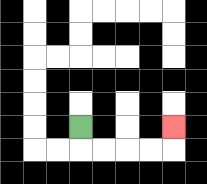{'start': '[3, 5]', 'end': '[7, 5]', 'path_directions': 'D,R,R,R,R,U', 'path_coordinates': '[[3, 5], [3, 6], [4, 6], [5, 6], [6, 6], [7, 6], [7, 5]]'}